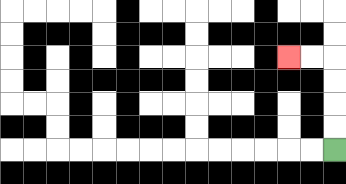{'start': '[14, 6]', 'end': '[12, 2]', 'path_directions': 'U,U,U,U,L,L', 'path_coordinates': '[[14, 6], [14, 5], [14, 4], [14, 3], [14, 2], [13, 2], [12, 2]]'}